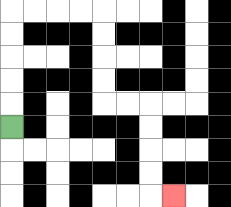{'start': '[0, 5]', 'end': '[7, 8]', 'path_directions': 'U,U,U,U,U,R,R,R,R,D,D,D,D,R,R,D,D,D,D,R', 'path_coordinates': '[[0, 5], [0, 4], [0, 3], [0, 2], [0, 1], [0, 0], [1, 0], [2, 0], [3, 0], [4, 0], [4, 1], [4, 2], [4, 3], [4, 4], [5, 4], [6, 4], [6, 5], [6, 6], [6, 7], [6, 8], [7, 8]]'}